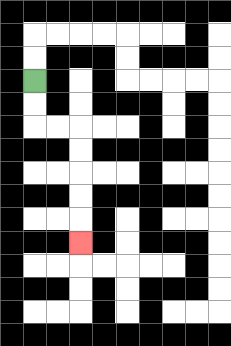{'start': '[1, 3]', 'end': '[3, 10]', 'path_directions': 'D,D,R,R,D,D,D,D,D', 'path_coordinates': '[[1, 3], [1, 4], [1, 5], [2, 5], [3, 5], [3, 6], [3, 7], [3, 8], [3, 9], [3, 10]]'}